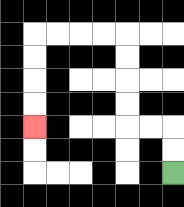{'start': '[7, 7]', 'end': '[1, 5]', 'path_directions': 'U,U,L,L,U,U,U,U,L,L,L,L,D,D,D,D', 'path_coordinates': '[[7, 7], [7, 6], [7, 5], [6, 5], [5, 5], [5, 4], [5, 3], [5, 2], [5, 1], [4, 1], [3, 1], [2, 1], [1, 1], [1, 2], [1, 3], [1, 4], [1, 5]]'}